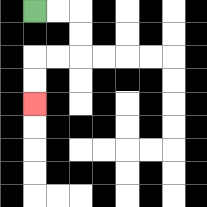{'start': '[1, 0]', 'end': '[1, 4]', 'path_directions': 'R,R,D,D,L,L,D,D', 'path_coordinates': '[[1, 0], [2, 0], [3, 0], [3, 1], [3, 2], [2, 2], [1, 2], [1, 3], [1, 4]]'}